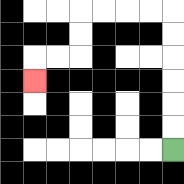{'start': '[7, 6]', 'end': '[1, 3]', 'path_directions': 'U,U,U,U,U,U,L,L,L,L,D,D,L,L,D', 'path_coordinates': '[[7, 6], [7, 5], [7, 4], [7, 3], [7, 2], [7, 1], [7, 0], [6, 0], [5, 0], [4, 0], [3, 0], [3, 1], [3, 2], [2, 2], [1, 2], [1, 3]]'}